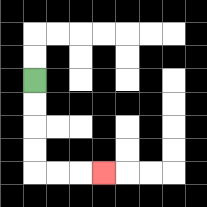{'start': '[1, 3]', 'end': '[4, 7]', 'path_directions': 'D,D,D,D,R,R,R', 'path_coordinates': '[[1, 3], [1, 4], [1, 5], [1, 6], [1, 7], [2, 7], [3, 7], [4, 7]]'}